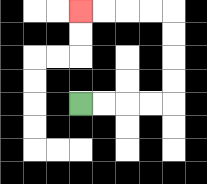{'start': '[3, 4]', 'end': '[3, 0]', 'path_directions': 'R,R,R,R,U,U,U,U,L,L,L,L', 'path_coordinates': '[[3, 4], [4, 4], [5, 4], [6, 4], [7, 4], [7, 3], [7, 2], [7, 1], [7, 0], [6, 0], [5, 0], [4, 0], [3, 0]]'}